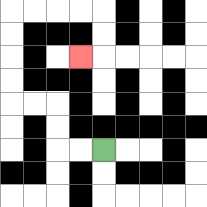{'start': '[4, 6]', 'end': '[3, 2]', 'path_directions': 'L,L,U,U,L,L,U,U,U,U,R,R,R,R,D,D,L', 'path_coordinates': '[[4, 6], [3, 6], [2, 6], [2, 5], [2, 4], [1, 4], [0, 4], [0, 3], [0, 2], [0, 1], [0, 0], [1, 0], [2, 0], [3, 0], [4, 0], [4, 1], [4, 2], [3, 2]]'}